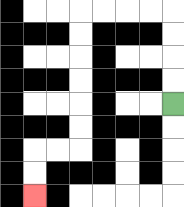{'start': '[7, 4]', 'end': '[1, 8]', 'path_directions': 'U,U,U,U,L,L,L,L,D,D,D,D,D,D,L,L,D,D', 'path_coordinates': '[[7, 4], [7, 3], [7, 2], [7, 1], [7, 0], [6, 0], [5, 0], [4, 0], [3, 0], [3, 1], [3, 2], [3, 3], [3, 4], [3, 5], [3, 6], [2, 6], [1, 6], [1, 7], [1, 8]]'}